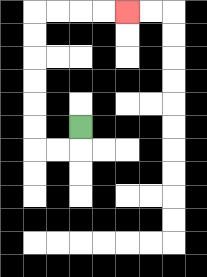{'start': '[3, 5]', 'end': '[5, 0]', 'path_directions': 'D,L,L,U,U,U,U,U,U,R,R,R,R', 'path_coordinates': '[[3, 5], [3, 6], [2, 6], [1, 6], [1, 5], [1, 4], [1, 3], [1, 2], [1, 1], [1, 0], [2, 0], [3, 0], [4, 0], [5, 0]]'}